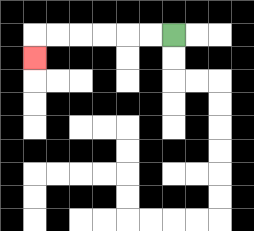{'start': '[7, 1]', 'end': '[1, 2]', 'path_directions': 'L,L,L,L,L,L,D', 'path_coordinates': '[[7, 1], [6, 1], [5, 1], [4, 1], [3, 1], [2, 1], [1, 1], [1, 2]]'}